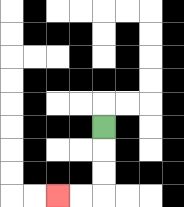{'start': '[4, 5]', 'end': '[2, 8]', 'path_directions': 'D,D,D,L,L', 'path_coordinates': '[[4, 5], [4, 6], [4, 7], [4, 8], [3, 8], [2, 8]]'}